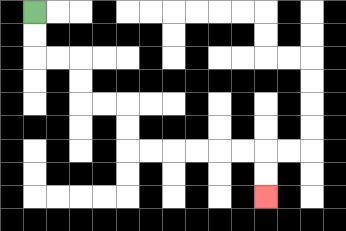{'start': '[1, 0]', 'end': '[11, 8]', 'path_directions': 'D,D,R,R,D,D,R,R,D,D,R,R,R,R,R,R,D,D', 'path_coordinates': '[[1, 0], [1, 1], [1, 2], [2, 2], [3, 2], [3, 3], [3, 4], [4, 4], [5, 4], [5, 5], [5, 6], [6, 6], [7, 6], [8, 6], [9, 6], [10, 6], [11, 6], [11, 7], [11, 8]]'}